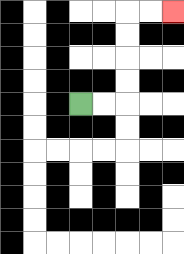{'start': '[3, 4]', 'end': '[7, 0]', 'path_directions': 'R,R,U,U,U,U,R,R', 'path_coordinates': '[[3, 4], [4, 4], [5, 4], [5, 3], [5, 2], [5, 1], [5, 0], [6, 0], [7, 0]]'}